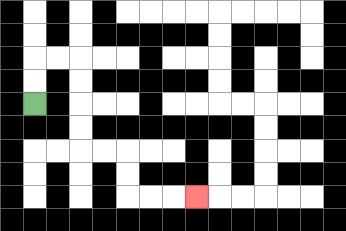{'start': '[1, 4]', 'end': '[8, 8]', 'path_directions': 'U,U,R,R,D,D,D,D,R,R,D,D,R,R,R', 'path_coordinates': '[[1, 4], [1, 3], [1, 2], [2, 2], [3, 2], [3, 3], [3, 4], [3, 5], [3, 6], [4, 6], [5, 6], [5, 7], [5, 8], [6, 8], [7, 8], [8, 8]]'}